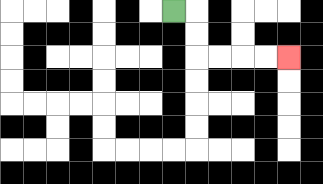{'start': '[7, 0]', 'end': '[12, 2]', 'path_directions': 'R,D,D,R,R,R,R', 'path_coordinates': '[[7, 0], [8, 0], [8, 1], [8, 2], [9, 2], [10, 2], [11, 2], [12, 2]]'}